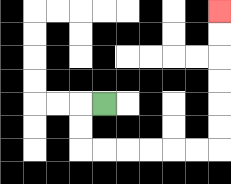{'start': '[4, 4]', 'end': '[9, 0]', 'path_directions': 'L,D,D,R,R,R,R,R,R,U,U,U,U,U,U', 'path_coordinates': '[[4, 4], [3, 4], [3, 5], [3, 6], [4, 6], [5, 6], [6, 6], [7, 6], [8, 6], [9, 6], [9, 5], [9, 4], [9, 3], [9, 2], [9, 1], [9, 0]]'}